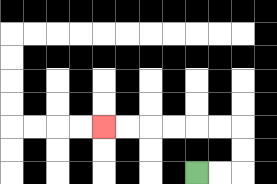{'start': '[8, 7]', 'end': '[4, 5]', 'path_directions': 'R,R,U,U,L,L,L,L,L,L', 'path_coordinates': '[[8, 7], [9, 7], [10, 7], [10, 6], [10, 5], [9, 5], [8, 5], [7, 5], [6, 5], [5, 5], [4, 5]]'}